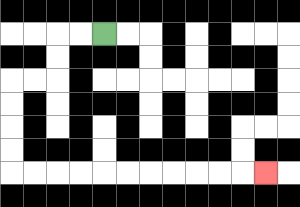{'start': '[4, 1]', 'end': '[11, 7]', 'path_directions': 'L,L,D,D,L,L,D,D,D,D,R,R,R,R,R,R,R,R,R,R,R', 'path_coordinates': '[[4, 1], [3, 1], [2, 1], [2, 2], [2, 3], [1, 3], [0, 3], [0, 4], [0, 5], [0, 6], [0, 7], [1, 7], [2, 7], [3, 7], [4, 7], [5, 7], [6, 7], [7, 7], [8, 7], [9, 7], [10, 7], [11, 7]]'}